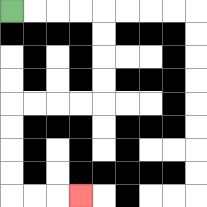{'start': '[0, 0]', 'end': '[3, 8]', 'path_directions': 'R,R,R,R,D,D,D,D,L,L,L,L,D,D,D,D,R,R,R', 'path_coordinates': '[[0, 0], [1, 0], [2, 0], [3, 0], [4, 0], [4, 1], [4, 2], [4, 3], [4, 4], [3, 4], [2, 4], [1, 4], [0, 4], [0, 5], [0, 6], [0, 7], [0, 8], [1, 8], [2, 8], [3, 8]]'}